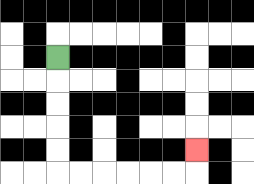{'start': '[2, 2]', 'end': '[8, 6]', 'path_directions': 'D,D,D,D,D,R,R,R,R,R,R,U', 'path_coordinates': '[[2, 2], [2, 3], [2, 4], [2, 5], [2, 6], [2, 7], [3, 7], [4, 7], [5, 7], [6, 7], [7, 7], [8, 7], [8, 6]]'}